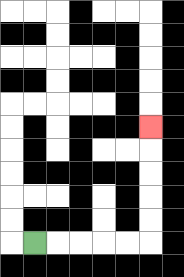{'start': '[1, 10]', 'end': '[6, 5]', 'path_directions': 'R,R,R,R,R,U,U,U,U,U', 'path_coordinates': '[[1, 10], [2, 10], [3, 10], [4, 10], [5, 10], [6, 10], [6, 9], [6, 8], [6, 7], [6, 6], [6, 5]]'}